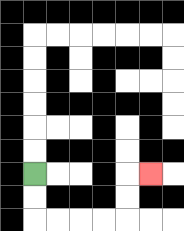{'start': '[1, 7]', 'end': '[6, 7]', 'path_directions': 'D,D,R,R,R,R,U,U,R', 'path_coordinates': '[[1, 7], [1, 8], [1, 9], [2, 9], [3, 9], [4, 9], [5, 9], [5, 8], [5, 7], [6, 7]]'}